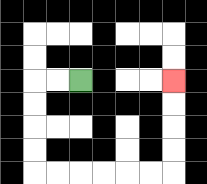{'start': '[3, 3]', 'end': '[7, 3]', 'path_directions': 'L,L,D,D,D,D,R,R,R,R,R,R,U,U,U,U', 'path_coordinates': '[[3, 3], [2, 3], [1, 3], [1, 4], [1, 5], [1, 6], [1, 7], [2, 7], [3, 7], [4, 7], [5, 7], [6, 7], [7, 7], [7, 6], [7, 5], [7, 4], [7, 3]]'}